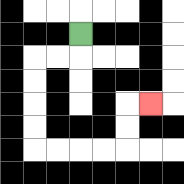{'start': '[3, 1]', 'end': '[6, 4]', 'path_directions': 'D,L,L,D,D,D,D,R,R,R,R,U,U,R', 'path_coordinates': '[[3, 1], [3, 2], [2, 2], [1, 2], [1, 3], [1, 4], [1, 5], [1, 6], [2, 6], [3, 6], [4, 6], [5, 6], [5, 5], [5, 4], [6, 4]]'}